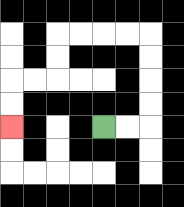{'start': '[4, 5]', 'end': '[0, 5]', 'path_directions': 'R,R,U,U,U,U,L,L,L,L,D,D,L,L,D,D', 'path_coordinates': '[[4, 5], [5, 5], [6, 5], [6, 4], [6, 3], [6, 2], [6, 1], [5, 1], [4, 1], [3, 1], [2, 1], [2, 2], [2, 3], [1, 3], [0, 3], [0, 4], [0, 5]]'}